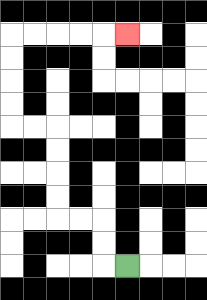{'start': '[5, 11]', 'end': '[5, 1]', 'path_directions': 'L,U,U,L,L,U,U,U,U,L,L,U,U,U,U,R,R,R,R,R', 'path_coordinates': '[[5, 11], [4, 11], [4, 10], [4, 9], [3, 9], [2, 9], [2, 8], [2, 7], [2, 6], [2, 5], [1, 5], [0, 5], [0, 4], [0, 3], [0, 2], [0, 1], [1, 1], [2, 1], [3, 1], [4, 1], [5, 1]]'}